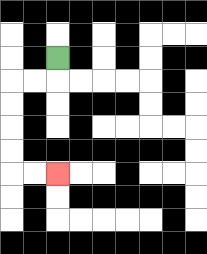{'start': '[2, 2]', 'end': '[2, 7]', 'path_directions': 'D,L,L,D,D,D,D,R,R', 'path_coordinates': '[[2, 2], [2, 3], [1, 3], [0, 3], [0, 4], [0, 5], [0, 6], [0, 7], [1, 7], [2, 7]]'}